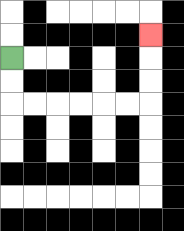{'start': '[0, 2]', 'end': '[6, 1]', 'path_directions': 'D,D,R,R,R,R,R,R,U,U,U', 'path_coordinates': '[[0, 2], [0, 3], [0, 4], [1, 4], [2, 4], [3, 4], [4, 4], [5, 4], [6, 4], [6, 3], [6, 2], [6, 1]]'}